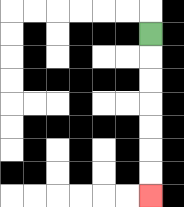{'start': '[6, 1]', 'end': '[6, 8]', 'path_directions': 'D,D,D,D,D,D,D', 'path_coordinates': '[[6, 1], [6, 2], [6, 3], [6, 4], [6, 5], [6, 6], [6, 7], [6, 8]]'}